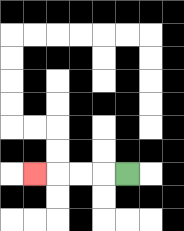{'start': '[5, 7]', 'end': '[1, 7]', 'path_directions': 'L,L,L,L', 'path_coordinates': '[[5, 7], [4, 7], [3, 7], [2, 7], [1, 7]]'}